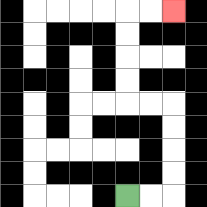{'start': '[5, 8]', 'end': '[7, 0]', 'path_directions': 'R,R,U,U,U,U,L,L,U,U,U,U,R,R', 'path_coordinates': '[[5, 8], [6, 8], [7, 8], [7, 7], [7, 6], [7, 5], [7, 4], [6, 4], [5, 4], [5, 3], [5, 2], [5, 1], [5, 0], [6, 0], [7, 0]]'}